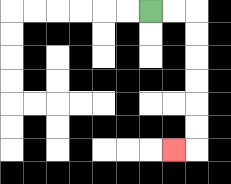{'start': '[6, 0]', 'end': '[7, 6]', 'path_directions': 'R,R,D,D,D,D,D,D,L', 'path_coordinates': '[[6, 0], [7, 0], [8, 0], [8, 1], [8, 2], [8, 3], [8, 4], [8, 5], [8, 6], [7, 6]]'}